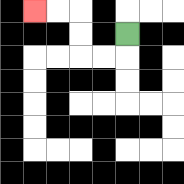{'start': '[5, 1]', 'end': '[1, 0]', 'path_directions': 'D,L,L,U,U,L,L', 'path_coordinates': '[[5, 1], [5, 2], [4, 2], [3, 2], [3, 1], [3, 0], [2, 0], [1, 0]]'}